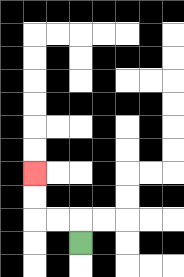{'start': '[3, 10]', 'end': '[1, 7]', 'path_directions': 'U,L,L,U,U', 'path_coordinates': '[[3, 10], [3, 9], [2, 9], [1, 9], [1, 8], [1, 7]]'}